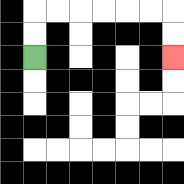{'start': '[1, 2]', 'end': '[7, 2]', 'path_directions': 'U,U,R,R,R,R,R,R,D,D', 'path_coordinates': '[[1, 2], [1, 1], [1, 0], [2, 0], [3, 0], [4, 0], [5, 0], [6, 0], [7, 0], [7, 1], [7, 2]]'}